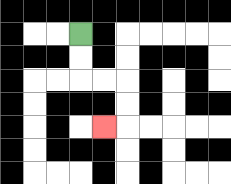{'start': '[3, 1]', 'end': '[4, 5]', 'path_directions': 'D,D,R,R,D,D,L', 'path_coordinates': '[[3, 1], [3, 2], [3, 3], [4, 3], [5, 3], [5, 4], [5, 5], [4, 5]]'}